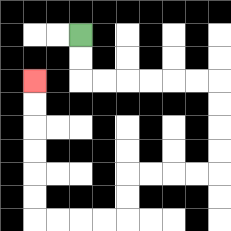{'start': '[3, 1]', 'end': '[1, 3]', 'path_directions': 'D,D,R,R,R,R,R,R,D,D,D,D,L,L,L,L,D,D,L,L,L,L,U,U,U,U,U,U', 'path_coordinates': '[[3, 1], [3, 2], [3, 3], [4, 3], [5, 3], [6, 3], [7, 3], [8, 3], [9, 3], [9, 4], [9, 5], [9, 6], [9, 7], [8, 7], [7, 7], [6, 7], [5, 7], [5, 8], [5, 9], [4, 9], [3, 9], [2, 9], [1, 9], [1, 8], [1, 7], [1, 6], [1, 5], [1, 4], [1, 3]]'}